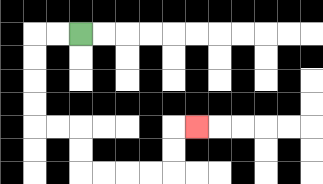{'start': '[3, 1]', 'end': '[8, 5]', 'path_directions': 'L,L,D,D,D,D,R,R,D,D,R,R,R,R,U,U,R', 'path_coordinates': '[[3, 1], [2, 1], [1, 1], [1, 2], [1, 3], [1, 4], [1, 5], [2, 5], [3, 5], [3, 6], [3, 7], [4, 7], [5, 7], [6, 7], [7, 7], [7, 6], [7, 5], [8, 5]]'}